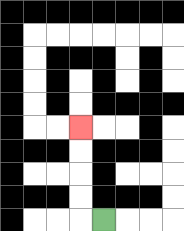{'start': '[4, 9]', 'end': '[3, 5]', 'path_directions': 'L,U,U,U,U', 'path_coordinates': '[[4, 9], [3, 9], [3, 8], [3, 7], [3, 6], [3, 5]]'}